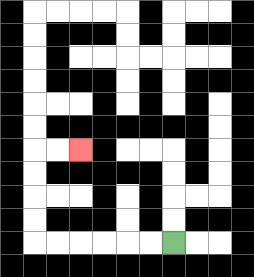{'start': '[7, 10]', 'end': '[3, 6]', 'path_directions': 'L,L,L,L,L,L,U,U,U,U,R,R', 'path_coordinates': '[[7, 10], [6, 10], [5, 10], [4, 10], [3, 10], [2, 10], [1, 10], [1, 9], [1, 8], [1, 7], [1, 6], [2, 6], [3, 6]]'}